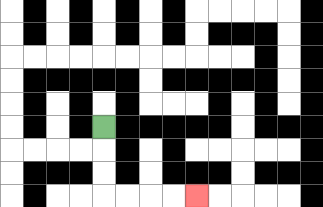{'start': '[4, 5]', 'end': '[8, 8]', 'path_directions': 'D,D,D,R,R,R,R', 'path_coordinates': '[[4, 5], [4, 6], [4, 7], [4, 8], [5, 8], [6, 8], [7, 8], [8, 8]]'}